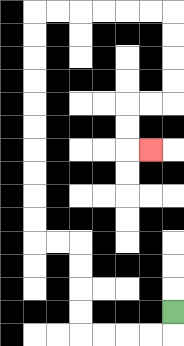{'start': '[7, 13]', 'end': '[6, 6]', 'path_directions': 'D,L,L,L,L,U,U,U,U,L,L,U,U,U,U,U,U,U,U,U,U,R,R,R,R,R,R,D,D,D,D,L,L,D,D,R', 'path_coordinates': '[[7, 13], [7, 14], [6, 14], [5, 14], [4, 14], [3, 14], [3, 13], [3, 12], [3, 11], [3, 10], [2, 10], [1, 10], [1, 9], [1, 8], [1, 7], [1, 6], [1, 5], [1, 4], [1, 3], [1, 2], [1, 1], [1, 0], [2, 0], [3, 0], [4, 0], [5, 0], [6, 0], [7, 0], [7, 1], [7, 2], [7, 3], [7, 4], [6, 4], [5, 4], [5, 5], [5, 6], [6, 6]]'}